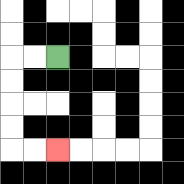{'start': '[2, 2]', 'end': '[2, 6]', 'path_directions': 'L,L,D,D,D,D,R,R', 'path_coordinates': '[[2, 2], [1, 2], [0, 2], [0, 3], [0, 4], [0, 5], [0, 6], [1, 6], [2, 6]]'}